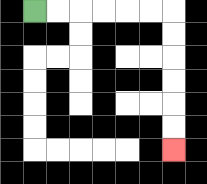{'start': '[1, 0]', 'end': '[7, 6]', 'path_directions': 'R,R,R,R,R,R,D,D,D,D,D,D', 'path_coordinates': '[[1, 0], [2, 0], [3, 0], [4, 0], [5, 0], [6, 0], [7, 0], [7, 1], [7, 2], [7, 3], [7, 4], [7, 5], [7, 6]]'}